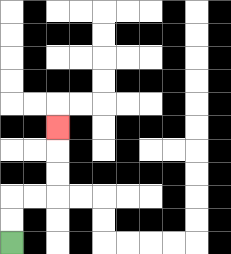{'start': '[0, 10]', 'end': '[2, 5]', 'path_directions': 'U,U,R,R,U,U,U', 'path_coordinates': '[[0, 10], [0, 9], [0, 8], [1, 8], [2, 8], [2, 7], [2, 6], [2, 5]]'}